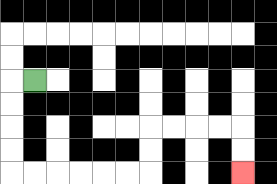{'start': '[1, 3]', 'end': '[10, 7]', 'path_directions': 'L,D,D,D,D,R,R,R,R,R,R,U,U,R,R,R,R,D,D', 'path_coordinates': '[[1, 3], [0, 3], [0, 4], [0, 5], [0, 6], [0, 7], [1, 7], [2, 7], [3, 7], [4, 7], [5, 7], [6, 7], [6, 6], [6, 5], [7, 5], [8, 5], [9, 5], [10, 5], [10, 6], [10, 7]]'}